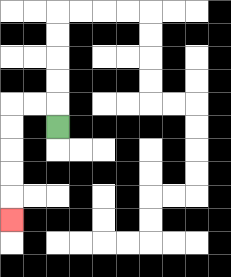{'start': '[2, 5]', 'end': '[0, 9]', 'path_directions': 'U,L,L,D,D,D,D,D', 'path_coordinates': '[[2, 5], [2, 4], [1, 4], [0, 4], [0, 5], [0, 6], [0, 7], [0, 8], [0, 9]]'}